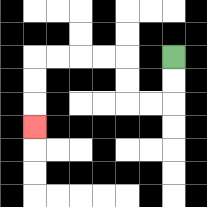{'start': '[7, 2]', 'end': '[1, 5]', 'path_directions': 'D,D,L,L,U,U,L,L,L,L,D,D,D', 'path_coordinates': '[[7, 2], [7, 3], [7, 4], [6, 4], [5, 4], [5, 3], [5, 2], [4, 2], [3, 2], [2, 2], [1, 2], [1, 3], [1, 4], [1, 5]]'}